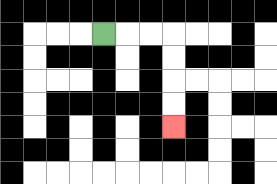{'start': '[4, 1]', 'end': '[7, 5]', 'path_directions': 'R,R,R,D,D,D,D', 'path_coordinates': '[[4, 1], [5, 1], [6, 1], [7, 1], [7, 2], [7, 3], [7, 4], [7, 5]]'}